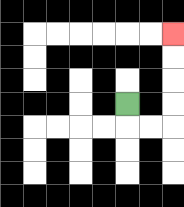{'start': '[5, 4]', 'end': '[7, 1]', 'path_directions': 'D,R,R,U,U,U,U', 'path_coordinates': '[[5, 4], [5, 5], [6, 5], [7, 5], [7, 4], [7, 3], [7, 2], [7, 1]]'}